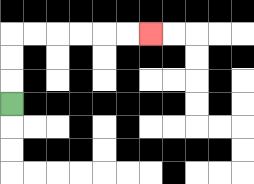{'start': '[0, 4]', 'end': '[6, 1]', 'path_directions': 'U,U,U,R,R,R,R,R,R', 'path_coordinates': '[[0, 4], [0, 3], [0, 2], [0, 1], [1, 1], [2, 1], [3, 1], [4, 1], [5, 1], [6, 1]]'}